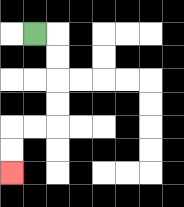{'start': '[1, 1]', 'end': '[0, 7]', 'path_directions': 'R,D,D,D,D,L,L,D,D', 'path_coordinates': '[[1, 1], [2, 1], [2, 2], [2, 3], [2, 4], [2, 5], [1, 5], [0, 5], [0, 6], [0, 7]]'}